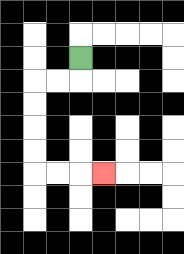{'start': '[3, 2]', 'end': '[4, 7]', 'path_directions': 'D,L,L,D,D,D,D,R,R,R', 'path_coordinates': '[[3, 2], [3, 3], [2, 3], [1, 3], [1, 4], [1, 5], [1, 6], [1, 7], [2, 7], [3, 7], [4, 7]]'}